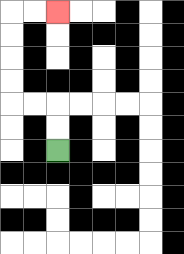{'start': '[2, 6]', 'end': '[2, 0]', 'path_directions': 'U,U,L,L,U,U,U,U,R,R', 'path_coordinates': '[[2, 6], [2, 5], [2, 4], [1, 4], [0, 4], [0, 3], [0, 2], [0, 1], [0, 0], [1, 0], [2, 0]]'}